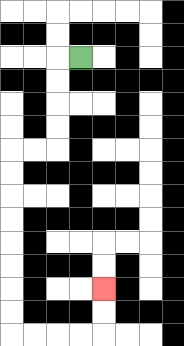{'start': '[3, 2]', 'end': '[4, 12]', 'path_directions': 'L,D,D,D,D,L,L,D,D,D,D,D,D,D,D,R,R,R,R,U,U', 'path_coordinates': '[[3, 2], [2, 2], [2, 3], [2, 4], [2, 5], [2, 6], [1, 6], [0, 6], [0, 7], [0, 8], [0, 9], [0, 10], [0, 11], [0, 12], [0, 13], [0, 14], [1, 14], [2, 14], [3, 14], [4, 14], [4, 13], [4, 12]]'}